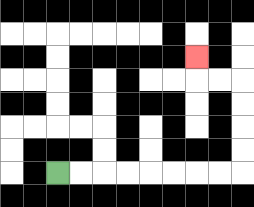{'start': '[2, 7]', 'end': '[8, 2]', 'path_directions': 'R,R,R,R,R,R,R,R,U,U,U,U,L,L,U', 'path_coordinates': '[[2, 7], [3, 7], [4, 7], [5, 7], [6, 7], [7, 7], [8, 7], [9, 7], [10, 7], [10, 6], [10, 5], [10, 4], [10, 3], [9, 3], [8, 3], [8, 2]]'}